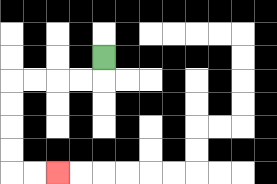{'start': '[4, 2]', 'end': '[2, 7]', 'path_directions': 'D,L,L,L,L,D,D,D,D,R,R', 'path_coordinates': '[[4, 2], [4, 3], [3, 3], [2, 3], [1, 3], [0, 3], [0, 4], [0, 5], [0, 6], [0, 7], [1, 7], [2, 7]]'}